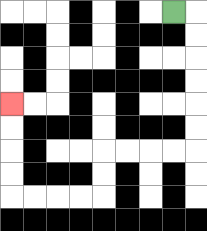{'start': '[7, 0]', 'end': '[0, 4]', 'path_directions': 'R,D,D,D,D,D,D,L,L,L,L,D,D,L,L,L,L,U,U,U,U', 'path_coordinates': '[[7, 0], [8, 0], [8, 1], [8, 2], [8, 3], [8, 4], [8, 5], [8, 6], [7, 6], [6, 6], [5, 6], [4, 6], [4, 7], [4, 8], [3, 8], [2, 8], [1, 8], [0, 8], [0, 7], [0, 6], [0, 5], [0, 4]]'}